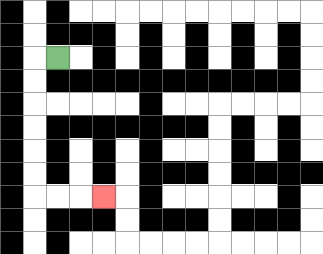{'start': '[2, 2]', 'end': '[4, 8]', 'path_directions': 'L,D,D,D,D,D,D,R,R,R', 'path_coordinates': '[[2, 2], [1, 2], [1, 3], [1, 4], [1, 5], [1, 6], [1, 7], [1, 8], [2, 8], [3, 8], [4, 8]]'}